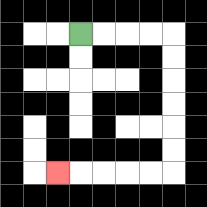{'start': '[3, 1]', 'end': '[2, 7]', 'path_directions': 'R,R,R,R,D,D,D,D,D,D,L,L,L,L,L', 'path_coordinates': '[[3, 1], [4, 1], [5, 1], [6, 1], [7, 1], [7, 2], [7, 3], [7, 4], [7, 5], [7, 6], [7, 7], [6, 7], [5, 7], [4, 7], [3, 7], [2, 7]]'}